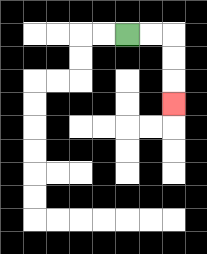{'start': '[5, 1]', 'end': '[7, 4]', 'path_directions': 'R,R,D,D,D', 'path_coordinates': '[[5, 1], [6, 1], [7, 1], [7, 2], [7, 3], [7, 4]]'}